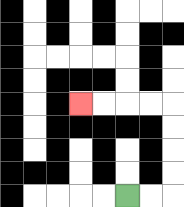{'start': '[5, 8]', 'end': '[3, 4]', 'path_directions': 'R,R,U,U,U,U,L,L,L,L', 'path_coordinates': '[[5, 8], [6, 8], [7, 8], [7, 7], [7, 6], [7, 5], [7, 4], [6, 4], [5, 4], [4, 4], [3, 4]]'}